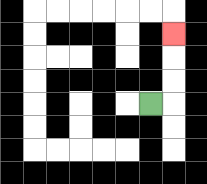{'start': '[6, 4]', 'end': '[7, 1]', 'path_directions': 'R,U,U,U', 'path_coordinates': '[[6, 4], [7, 4], [7, 3], [7, 2], [7, 1]]'}